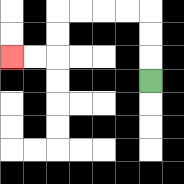{'start': '[6, 3]', 'end': '[0, 2]', 'path_directions': 'U,U,U,L,L,L,L,D,D,L,L', 'path_coordinates': '[[6, 3], [6, 2], [6, 1], [6, 0], [5, 0], [4, 0], [3, 0], [2, 0], [2, 1], [2, 2], [1, 2], [0, 2]]'}